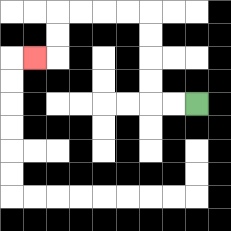{'start': '[8, 4]', 'end': '[1, 2]', 'path_directions': 'L,L,U,U,U,U,L,L,L,L,D,D,L', 'path_coordinates': '[[8, 4], [7, 4], [6, 4], [6, 3], [6, 2], [6, 1], [6, 0], [5, 0], [4, 0], [3, 0], [2, 0], [2, 1], [2, 2], [1, 2]]'}